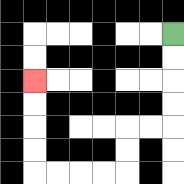{'start': '[7, 1]', 'end': '[1, 3]', 'path_directions': 'D,D,D,D,L,L,D,D,L,L,L,L,U,U,U,U', 'path_coordinates': '[[7, 1], [7, 2], [7, 3], [7, 4], [7, 5], [6, 5], [5, 5], [5, 6], [5, 7], [4, 7], [3, 7], [2, 7], [1, 7], [1, 6], [1, 5], [1, 4], [1, 3]]'}